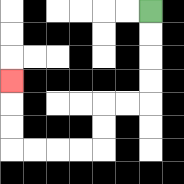{'start': '[6, 0]', 'end': '[0, 3]', 'path_directions': 'D,D,D,D,L,L,D,D,L,L,L,L,U,U,U', 'path_coordinates': '[[6, 0], [6, 1], [6, 2], [6, 3], [6, 4], [5, 4], [4, 4], [4, 5], [4, 6], [3, 6], [2, 6], [1, 6], [0, 6], [0, 5], [0, 4], [0, 3]]'}